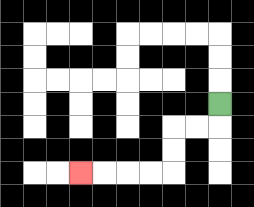{'start': '[9, 4]', 'end': '[3, 7]', 'path_directions': 'D,L,L,D,D,L,L,L,L', 'path_coordinates': '[[9, 4], [9, 5], [8, 5], [7, 5], [7, 6], [7, 7], [6, 7], [5, 7], [4, 7], [3, 7]]'}